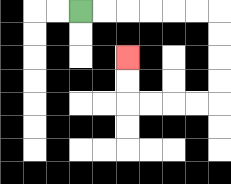{'start': '[3, 0]', 'end': '[5, 2]', 'path_directions': 'R,R,R,R,R,R,D,D,D,D,L,L,L,L,U,U', 'path_coordinates': '[[3, 0], [4, 0], [5, 0], [6, 0], [7, 0], [8, 0], [9, 0], [9, 1], [9, 2], [9, 3], [9, 4], [8, 4], [7, 4], [6, 4], [5, 4], [5, 3], [5, 2]]'}